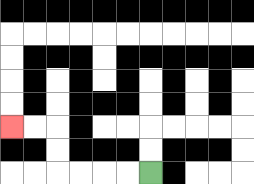{'start': '[6, 7]', 'end': '[0, 5]', 'path_directions': 'L,L,L,L,U,U,L,L', 'path_coordinates': '[[6, 7], [5, 7], [4, 7], [3, 7], [2, 7], [2, 6], [2, 5], [1, 5], [0, 5]]'}